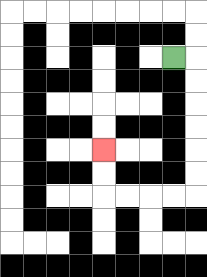{'start': '[7, 2]', 'end': '[4, 6]', 'path_directions': 'R,D,D,D,D,D,D,L,L,L,L,U,U', 'path_coordinates': '[[7, 2], [8, 2], [8, 3], [8, 4], [8, 5], [8, 6], [8, 7], [8, 8], [7, 8], [6, 8], [5, 8], [4, 8], [4, 7], [4, 6]]'}